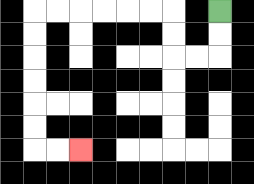{'start': '[9, 0]', 'end': '[3, 6]', 'path_directions': 'D,D,L,L,U,U,L,L,L,L,L,L,D,D,D,D,D,D,R,R', 'path_coordinates': '[[9, 0], [9, 1], [9, 2], [8, 2], [7, 2], [7, 1], [7, 0], [6, 0], [5, 0], [4, 0], [3, 0], [2, 0], [1, 0], [1, 1], [1, 2], [1, 3], [1, 4], [1, 5], [1, 6], [2, 6], [3, 6]]'}